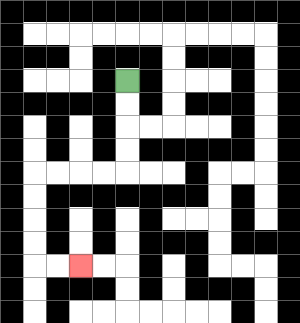{'start': '[5, 3]', 'end': '[3, 11]', 'path_directions': 'D,D,D,D,L,L,L,L,D,D,D,D,R,R', 'path_coordinates': '[[5, 3], [5, 4], [5, 5], [5, 6], [5, 7], [4, 7], [3, 7], [2, 7], [1, 7], [1, 8], [1, 9], [1, 10], [1, 11], [2, 11], [3, 11]]'}